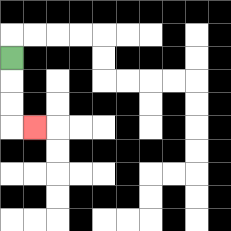{'start': '[0, 2]', 'end': '[1, 5]', 'path_directions': 'D,D,D,R', 'path_coordinates': '[[0, 2], [0, 3], [0, 4], [0, 5], [1, 5]]'}